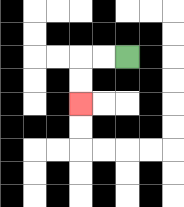{'start': '[5, 2]', 'end': '[3, 4]', 'path_directions': 'L,L,D,D', 'path_coordinates': '[[5, 2], [4, 2], [3, 2], [3, 3], [3, 4]]'}